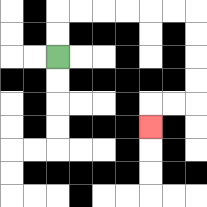{'start': '[2, 2]', 'end': '[6, 5]', 'path_directions': 'U,U,R,R,R,R,R,R,D,D,D,D,L,L,D', 'path_coordinates': '[[2, 2], [2, 1], [2, 0], [3, 0], [4, 0], [5, 0], [6, 0], [7, 0], [8, 0], [8, 1], [8, 2], [8, 3], [8, 4], [7, 4], [6, 4], [6, 5]]'}